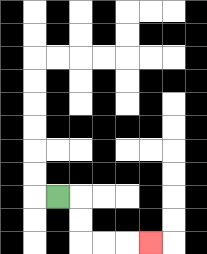{'start': '[2, 8]', 'end': '[6, 10]', 'path_directions': 'R,D,D,R,R,R', 'path_coordinates': '[[2, 8], [3, 8], [3, 9], [3, 10], [4, 10], [5, 10], [6, 10]]'}